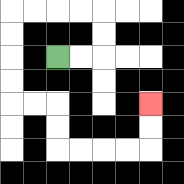{'start': '[2, 2]', 'end': '[6, 4]', 'path_directions': 'R,R,U,U,L,L,L,L,D,D,D,D,R,R,D,D,R,R,R,R,U,U', 'path_coordinates': '[[2, 2], [3, 2], [4, 2], [4, 1], [4, 0], [3, 0], [2, 0], [1, 0], [0, 0], [0, 1], [0, 2], [0, 3], [0, 4], [1, 4], [2, 4], [2, 5], [2, 6], [3, 6], [4, 6], [5, 6], [6, 6], [6, 5], [6, 4]]'}